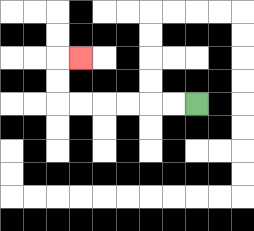{'start': '[8, 4]', 'end': '[3, 2]', 'path_directions': 'L,L,L,L,L,L,U,U,R', 'path_coordinates': '[[8, 4], [7, 4], [6, 4], [5, 4], [4, 4], [3, 4], [2, 4], [2, 3], [2, 2], [3, 2]]'}